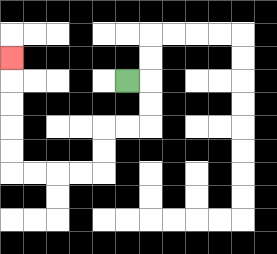{'start': '[5, 3]', 'end': '[0, 2]', 'path_directions': 'R,D,D,L,L,D,D,L,L,L,L,U,U,U,U,U', 'path_coordinates': '[[5, 3], [6, 3], [6, 4], [6, 5], [5, 5], [4, 5], [4, 6], [4, 7], [3, 7], [2, 7], [1, 7], [0, 7], [0, 6], [0, 5], [0, 4], [0, 3], [0, 2]]'}